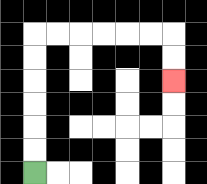{'start': '[1, 7]', 'end': '[7, 3]', 'path_directions': 'U,U,U,U,U,U,R,R,R,R,R,R,D,D', 'path_coordinates': '[[1, 7], [1, 6], [1, 5], [1, 4], [1, 3], [1, 2], [1, 1], [2, 1], [3, 1], [4, 1], [5, 1], [6, 1], [7, 1], [7, 2], [7, 3]]'}